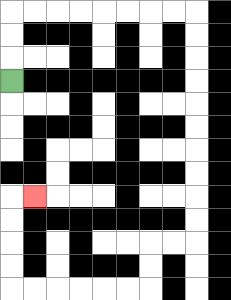{'start': '[0, 3]', 'end': '[1, 8]', 'path_directions': 'U,U,U,R,R,R,R,R,R,R,R,D,D,D,D,D,D,D,D,D,D,L,L,D,D,L,L,L,L,L,L,U,U,U,U,R', 'path_coordinates': '[[0, 3], [0, 2], [0, 1], [0, 0], [1, 0], [2, 0], [3, 0], [4, 0], [5, 0], [6, 0], [7, 0], [8, 0], [8, 1], [8, 2], [8, 3], [8, 4], [8, 5], [8, 6], [8, 7], [8, 8], [8, 9], [8, 10], [7, 10], [6, 10], [6, 11], [6, 12], [5, 12], [4, 12], [3, 12], [2, 12], [1, 12], [0, 12], [0, 11], [0, 10], [0, 9], [0, 8], [1, 8]]'}